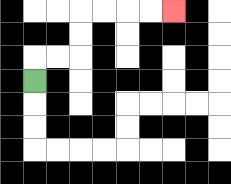{'start': '[1, 3]', 'end': '[7, 0]', 'path_directions': 'U,R,R,U,U,R,R,R,R', 'path_coordinates': '[[1, 3], [1, 2], [2, 2], [3, 2], [3, 1], [3, 0], [4, 0], [5, 0], [6, 0], [7, 0]]'}